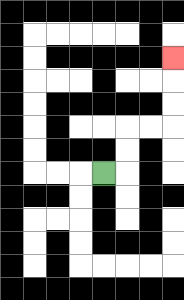{'start': '[4, 7]', 'end': '[7, 2]', 'path_directions': 'R,U,U,R,R,U,U,U', 'path_coordinates': '[[4, 7], [5, 7], [5, 6], [5, 5], [6, 5], [7, 5], [7, 4], [7, 3], [7, 2]]'}